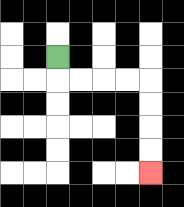{'start': '[2, 2]', 'end': '[6, 7]', 'path_directions': 'D,R,R,R,R,D,D,D,D', 'path_coordinates': '[[2, 2], [2, 3], [3, 3], [4, 3], [5, 3], [6, 3], [6, 4], [6, 5], [6, 6], [6, 7]]'}